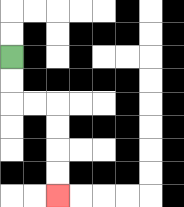{'start': '[0, 2]', 'end': '[2, 8]', 'path_directions': 'D,D,R,R,D,D,D,D', 'path_coordinates': '[[0, 2], [0, 3], [0, 4], [1, 4], [2, 4], [2, 5], [2, 6], [2, 7], [2, 8]]'}